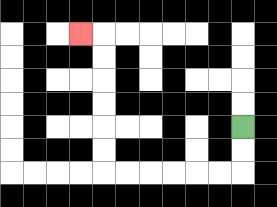{'start': '[10, 5]', 'end': '[3, 1]', 'path_directions': 'D,D,L,L,L,L,L,L,U,U,U,U,U,U,L', 'path_coordinates': '[[10, 5], [10, 6], [10, 7], [9, 7], [8, 7], [7, 7], [6, 7], [5, 7], [4, 7], [4, 6], [4, 5], [4, 4], [4, 3], [4, 2], [4, 1], [3, 1]]'}